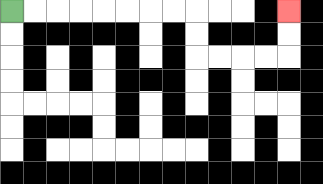{'start': '[0, 0]', 'end': '[12, 0]', 'path_directions': 'R,R,R,R,R,R,R,R,D,D,R,R,R,R,U,U', 'path_coordinates': '[[0, 0], [1, 0], [2, 0], [3, 0], [4, 0], [5, 0], [6, 0], [7, 0], [8, 0], [8, 1], [8, 2], [9, 2], [10, 2], [11, 2], [12, 2], [12, 1], [12, 0]]'}